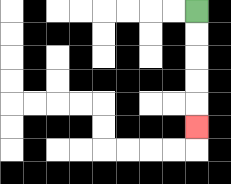{'start': '[8, 0]', 'end': '[8, 5]', 'path_directions': 'D,D,D,D,D', 'path_coordinates': '[[8, 0], [8, 1], [8, 2], [8, 3], [8, 4], [8, 5]]'}